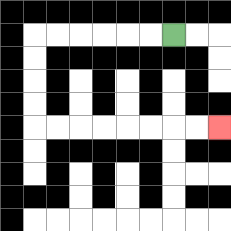{'start': '[7, 1]', 'end': '[9, 5]', 'path_directions': 'L,L,L,L,L,L,D,D,D,D,R,R,R,R,R,R,R,R', 'path_coordinates': '[[7, 1], [6, 1], [5, 1], [4, 1], [3, 1], [2, 1], [1, 1], [1, 2], [1, 3], [1, 4], [1, 5], [2, 5], [3, 5], [4, 5], [5, 5], [6, 5], [7, 5], [8, 5], [9, 5]]'}